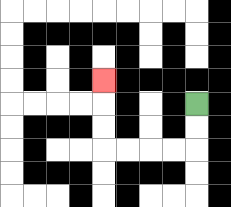{'start': '[8, 4]', 'end': '[4, 3]', 'path_directions': 'D,D,L,L,L,L,U,U,U', 'path_coordinates': '[[8, 4], [8, 5], [8, 6], [7, 6], [6, 6], [5, 6], [4, 6], [4, 5], [4, 4], [4, 3]]'}